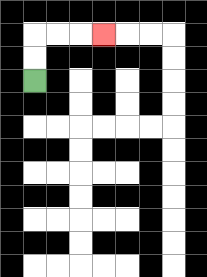{'start': '[1, 3]', 'end': '[4, 1]', 'path_directions': 'U,U,R,R,R', 'path_coordinates': '[[1, 3], [1, 2], [1, 1], [2, 1], [3, 1], [4, 1]]'}